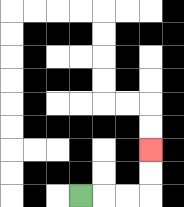{'start': '[3, 8]', 'end': '[6, 6]', 'path_directions': 'R,R,R,U,U', 'path_coordinates': '[[3, 8], [4, 8], [5, 8], [6, 8], [6, 7], [6, 6]]'}